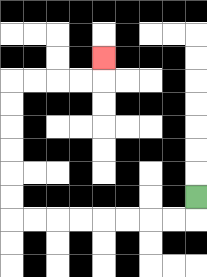{'start': '[8, 8]', 'end': '[4, 2]', 'path_directions': 'D,L,L,L,L,L,L,L,L,U,U,U,U,U,U,R,R,R,R,U', 'path_coordinates': '[[8, 8], [8, 9], [7, 9], [6, 9], [5, 9], [4, 9], [3, 9], [2, 9], [1, 9], [0, 9], [0, 8], [0, 7], [0, 6], [0, 5], [0, 4], [0, 3], [1, 3], [2, 3], [3, 3], [4, 3], [4, 2]]'}